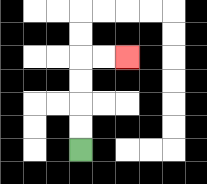{'start': '[3, 6]', 'end': '[5, 2]', 'path_directions': 'U,U,U,U,R,R', 'path_coordinates': '[[3, 6], [3, 5], [3, 4], [3, 3], [3, 2], [4, 2], [5, 2]]'}